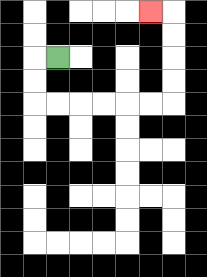{'start': '[2, 2]', 'end': '[6, 0]', 'path_directions': 'L,D,D,R,R,R,R,R,R,U,U,U,U,L', 'path_coordinates': '[[2, 2], [1, 2], [1, 3], [1, 4], [2, 4], [3, 4], [4, 4], [5, 4], [6, 4], [7, 4], [7, 3], [7, 2], [7, 1], [7, 0], [6, 0]]'}